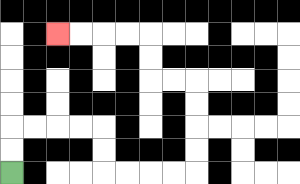{'start': '[0, 7]', 'end': '[2, 1]', 'path_directions': 'U,U,R,R,R,R,D,D,R,R,R,R,U,U,U,U,L,L,U,U,L,L,L,L', 'path_coordinates': '[[0, 7], [0, 6], [0, 5], [1, 5], [2, 5], [3, 5], [4, 5], [4, 6], [4, 7], [5, 7], [6, 7], [7, 7], [8, 7], [8, 6], [8, 5], [8, 4], [8, 3], [7, 3], [6, 3], [6, 2], [6, 1], [5, 1], [4, 1], [3, 1], [2, 1]]'}